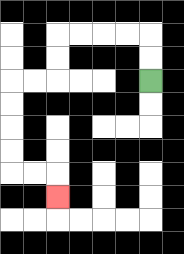{'start': '[6, 3]', 'end': '[2, 8]', 'path_directions': 'U,U,L,L,L,L,D,D,L,L,D,D,D,D,R,R,D', 'path_coordinates': '[[6, 3], [6, 2], [6, 1], [5, 1], [4, 1], [3, 1], [2, 1], [2, 2], [2, 3], [1, 3], [0, 3], [0, 4], [0, 5], [0, 6], [0, 7], [1, 7], [2, 7], [2, 8]]'}